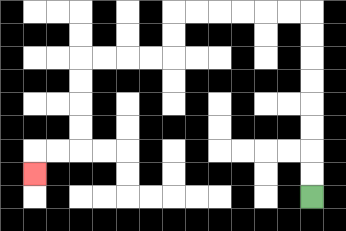{'start': '[13, 8]', 'end': '[1, 7]', 'path_directions': 'U,U,U,U,U,U,U,U,L,L,L,L,L,L,D,D,L,L,L,L,D,D,D,D,L,L,D', 'path_coordinates': '[[13, 8], [13, 7], [13, 6], [13, 5], [13, 4], [13, 3], [13, 2], [13, 1], [13, 0], [12, 0], [11, 0], [10, 0], [9, 0], [8, 0], [7, 0], [7, 1], [7, 2], [6, 2], [5, 2], [4, 2], [3, 2], [3, 3], [3, 4], [3, 5], [3, 6], [2, 6], [1, 6], [1, 7]]'}